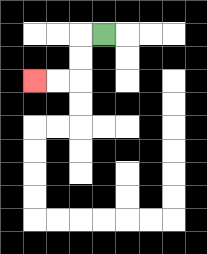{'start': '[4, 1]', 'end': '[1, 3]', 'path_directions': 'L,D,D,L,L', 'path_coordinates': '[[4, 1], [3, 1], [3, 2], [3, 3], [2, 3], [1, 3]]'}